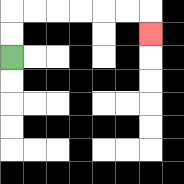{'start': '[0, 2]', 'end': '[6, 1]', 'path_directions': 'U,U,R,R,R,R,R,R,D', 'path_coordinates': '[[0, 2], [0, 1], [0, 0], [1, 0], [2, 0], [3, 0], [4, 0], [5, 0], [6, 0], [6, 1]]'}